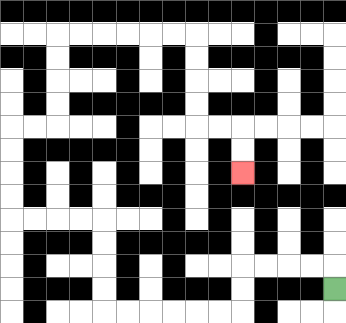{'start': '[14, 12]', 'end': '[10, 7]', 'path_directions': 'U,L,L,L,L,D,D,L,L,L,L,L,L,U,U,U,U,L,L,L,L,U,U,U,U,R,R,U,U,U,U,R,R,R,R,R,R,D,D,D,D,R,R,D,D', 'path_coordinates': '[[14, 12], [14, 11], [13, 11], [12, 11], [11, 11], [10, 11], [10, 12], [10, 13], [9, 13], [8, 13], [7, 13], [6, 13], [5, 13], [4, 13], [4, 12], [4, 11], [4, 10], [4, 9], [3, 9], [2, 9], [1, 9], [0, 9], [0, 8], [0, 7], [0, 6], [0, 5], [1, 5], [2, 5], [2, 4], [2, 3], [2, 2], [2, 1], [3, 1], [4, 1], [5, 1], [6, 1], [7, 1], [8, 1], [8, 2], [8, 3], [8, 4], [8, 5], [9, 5], [10, 5], [10, 6], [10, 7]]'}